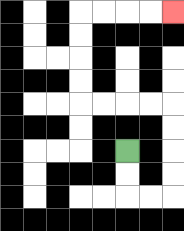{'start': '[5, 6]', 'end': '[7, 0]', 'path_directions': 'D,D,R,R,U,U,U,U,L,L,L,L,U,U,U,U,R,R,R,R', 'path_coordinates': '[[5, 6], [5, 7], [5, 8], [6, 8], [7, 8], [7, 7], [7, 6], [7, 5], [7, 4], [6, 4], [5, 4], [4, 4], [3, 4], [3, 3], [3, 2], [3, 1], [3, 0], [4, 0], [5, 0], [6, 0], [7, 0]]'}